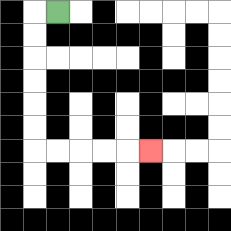{'start': '[2, 0]', 'end': '[6, 6]', 'path_directions': 'L,D,D,D,D,D,D,R,R,R,R,R', 'path_coordinates': '[[2, 0], [1, 0], [1, 1], [1, 2], [1, 3], [1, 4], [1, 5], [1, 6], [2, 6], [3, 6], [4, 6], [5, 6], [6, 6]]'}